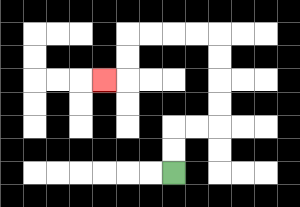{'start': '[7, 7]', 'end': '[4, 3]', 'path_directions': 'U,U,R,R,U,U,U,U,L,L,L,L,D,D,L', 'path_coordinates': '[[7, 7], [7, 6], [7, 5], [8, 5], [9, 5], [9, 4], [9, 3], [9, 2], [9, 1], [8, 1], [7, 1], [6, 1], [5, 1], [5, 2], [5, 3], [4, 3]]'}